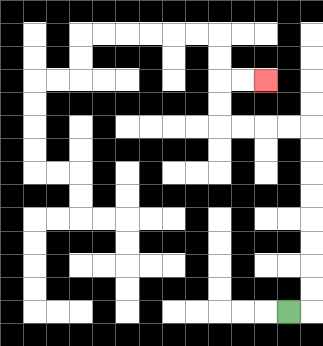{'start': '[12, 13]', 'end': '[11, 3]', 'path_directions': 'R,U,U,U,U,U,U,U,U,L,L,L,L,U,U,R,R', 'path_coordinates': '[[12, 13], [13, 13], [13, 12], [13, 11], [13, 10], [13, 9], [13, 8], [13, 7], [13, 6], [13, 5], [12, 5], [11, 5], [10, 5], [9, 5], [9, 4], [9, 3], [10, 3], [11, 3]]'}